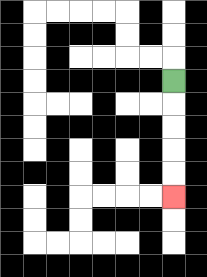{'start': '[7, 3]', 'end': '[7, 8]', 'path_directions': 'D,D,D,D,D', 'path_coordinates': '[[7, 3], [7, 4], [7, 5], [7, 6], [7, 7], [7, 8]]'}